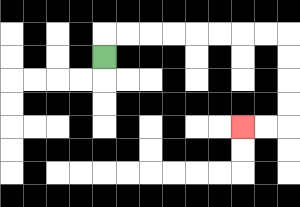{'start': '[4, 2]', 'end': '[10, 5]', 'path_directions': 'U,R,R,R,R,R,R,R,R,D,D,D,D,L,L', 'path_coordinates': '[[4, 2], [4, 1], [5, 1], [6, 1], [7, 1], [8, 1], [9, 1], [10, 1], [11, 1], [12, 1], [12, 2], [12, 3], [12, 4], [12, 5], [11, 5], [10, 5]]'}